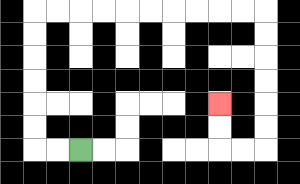{'start': '[3, 6]', 'end': '[9, 4]', 'path_directions': 'L,L,U,U,U,U,U,U,R,R,R,R,R,R,R,R,R,R,D,D,D,D,D,D,L,L,U,U', 'path_coordinates': '[[3, 6], [2, 6], [1, 6], [1, 5], [1, 4], [1, 3], [1, 2], [1, 1], [1, 0], [2, 0], [3, 0], [4, 0], [5, 0], [6, 0], [7, 0], [8, 0], [9, 0], [10, 0], [11, 0], [11, 1], [11, 2], [11, 3], [11, 4], [11, 5], [11, 6], [10, 6], [9, 6], [9, 5], [9, 4]]'}